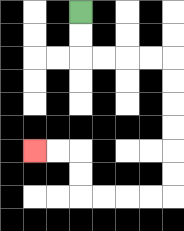{'start': '[3, 0]', 'end': '[1, 6]', 'path_directions': 'D,D,R,R,R,R,D,D,D,D,D,D,L,L,L,L,U,U,L,L', 'path_coordinates': '[[3, 0], [3, 1], [3, 2], [4, 2], [5, 2], [6, 2], [7, 2], [7, 3], [7, 4], [7, 5], [7, 6], [7, 7], [7, 8], [6, 8], [5, 8], [4, 8], [3, 8], [3, 7], [3, 6], [2, 6], [1, 6]]'}